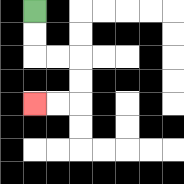{'start': '[1, 0]', 'end': '[1, 4]', 'path_directions': 'D,D,R,R,D,D,L,L', 'path_coordinates': '[[1, 0], [1, 1], [1, 2], [2, 2], [3, 2], [3, 3], [3, 4], [2, 4], [1, 4]]'}